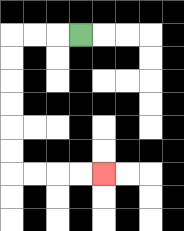{'start': '[3, 1]', 'end': '[4, 7]', 'path_directions': 'L,L,L,D,D,D,D,D,D,R,R,R,R', 'path_coordinates': '[[3, 1], [2, 1], [1, 1], [0, 1], [0, 2], [0, 3], [0, 4], [0, 5], [0, 6], [0, 7], [1, 7], [2, 7], [3, 7], [4, 7]]'}